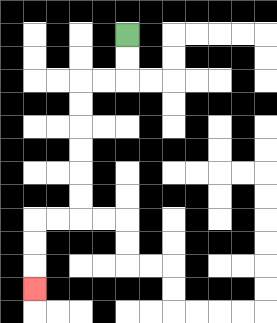{'start': '[5, 1]', 'end': '[1, 12]', 'path_directions': 'D,D,L,L,D,D,D,D,D,D,L,L,D,D,D', 'path_coordinates': '[[5, 1], [5, 2], [5, 3], [4, 3], [3, 3], [3, 4], [3, 5], [3, 6], [3, 7], [3, 8], [3, 9], [2, 9], [1, 9], [1, 10], [1, 11], [1, 12]]'}